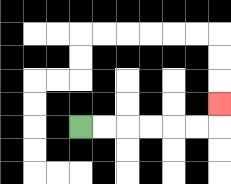{'start': '[3, 5]', 'end': '[9, 4]', 'path_directions': 'R,R,R,R,R,R,U', 'path_coordinates': '[[3, 5], [4, 5], [5, 5], [6, 5], [7, 5], [8, 5], [9, 5], [9, 4]]'}